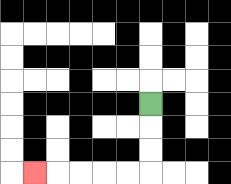{'start': '[6, 4]', 'end': '[1, 7]', 'path_directions': 'D,D,D,L,L,L,L,L', 'path_coordinates': '[[6, 4], [6, 5], [6, 6], [6, 7], [5, 7], [4, 7], [3, 7], [2, 7], [1, 7]]'}